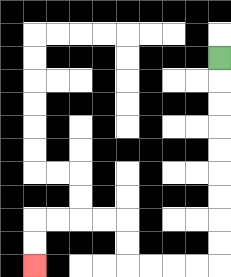{'start': '[9, 2]', 'end': '[1, 11]', 'path_directions': 'D,D,D,D,D,D,D,D,D,L,L,L,L,U,U,L,L,L,L,D,D', 'path_coordinates': '[[9, 2], [9, 3], [9, 4], [9, 5], [9, 6], [9, 7], [9, 8], [9, 9], [9, 10], [9, 11], [8, 11], [7, 11], [6, 11], [5, 11], [5, 10], [5, 9], [4, 9], [3, 9], [2, 9], [1, 9], [1, 10], [1, 11]]'}